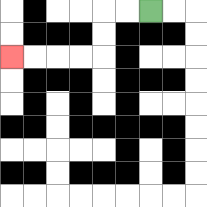{'start': '[6, 0]', 'end': '[0, 2]', 'path_directions': 'L,L,D,D,L,L,L,L', 'path_coordinates': '[[6, 0], [5, 0], [4, 0], [4, 1], [4, 2], [3, 2], [2, 2], [1, 2], [0, 2]]'}